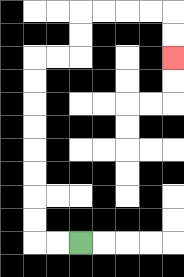{'start': '[3, 10]', 'end': '[7, 2]', 'path_directions': 'L,L,U,U,U,U,U,U,U,U,R,R,U,U,R,R,R,R,D,D', 'path_coordinates': '[[3, 10], [2, 10], [1, 10], [1, 9], [1, 8], [1, 7], [1, 6], [1, 5], [1, 4], [1, 3], [1, 2], [2, 2], [3, 2], [3, 1], [3, 0], [4, 0], [5, 0], [6, 0], [7, 0], [7, 1], [7, 2]]'}